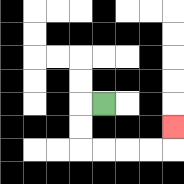{'start': '[4, 4]', 'end': '[7, 5]', 'path_directions': 'L,D,D,R,R,R,R,U', 'path_coordinates': '[[4, 4], [3, 4], [3, 5], [3, 6], [4, 6], [5, 6], [6, 6], [7, 6], [7, 5]]'}